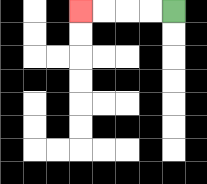{'start': '[7, 0]', 'end': '[3, 0]', 'path_directions': 'L,L,L,L', 'path_coordinates': '[[7, 0], [6, 0], [5, 0], [4, 0], [3, 0]]'}